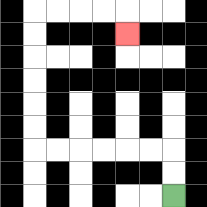{'start': '[7, 8]', 'end': '[5, 1]', 'path_directions': 'U,U,L,L,L,L,L,L,U,U,U,U,U,U,R,R,R,R,D', 'path_coordinates': '[[7, 8], [7, 7], [7, 6], [6, 6], [5, 6], [4, 6], [3, 6], [2, 6], [1, 6], [1, 5], [1, 4], [1, 3], [1, 2], [1, 1], [1, 0], [2, 0], [3, 0], [4, 0], [5, 0], [5, 1]]'}